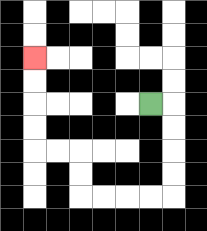{'start': '[6, 4]', 'end': '[1, 2]', 'path_directions': 'R,D,D,D,D,L,L,L,L,U,U,L,L,U,U,U,U', 'path_coordinates': '[[6, 4], [7, 4], [7, 5], [7, 6], [7, 7], [7, 8], [6, 8], [5, 8], [4, 8], [3, 8], [3, 7], [3, 6], [2, 6], [1, 6], [1, 5], [1, 4], [1, 3], [1, 2]]'}